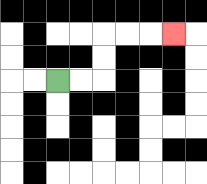{'start': '[2, 3]', 'end': '[7, 1]', 'path_directions': 'R,R,U,U,R,R,R', 'path_coordinates': '[[2, 3], [3, 3], [4, 3], [4, 2], [4, 1], [5, 1], [6, 1], [7, 1]]'}